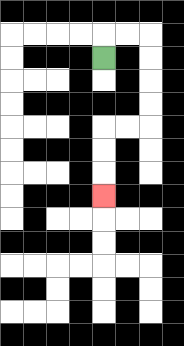{'start': '[4, 2]', 'end': '[4, 8]', 'path_directions': 'U,R,R,D,D,D,D,L,L,D,D,D', 'path_coordinates': '[[4, 2], [4, 1], [5, 1], [6, 1], [6, 2], [6, 3], [6, 4], [6, 5], [5, 5], [4, 5], [4, 6], [4, 7], [4, 8]]'}